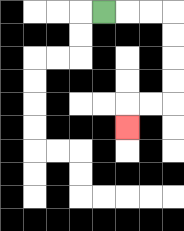{'start': '[4, 0]', 'end': '[5, 5]', 'path_directions': 'R,R,R,D,D,D,D,L,L,D', 'path_coordinates': '[[4, 0], [5, 0], [6, 0], [7, 0], [7, 1], [7, 2], [7, 3], [7, 4], [6, 4], [5, 4], [5, 5]]'}